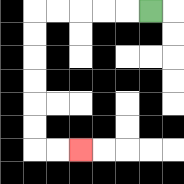{'start': '[6, 0]', 'end': '[3, 6]', 'path_directions': 'L,L,L,L,L,D,D,D,D,D,D,R,R', 'path_coordinates': '[[6, 0], [5, 0], [4, 0], [3, 0], [2, 0], [1, 0], [1, 1], [1, 2], [1, 3], [1, 4], [1, 5], [1, 6], [2, 6], [3, 6]]'}